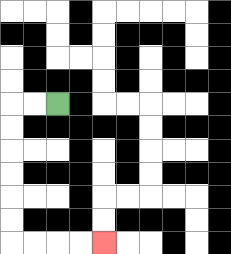{'start': '[2, 4]', 'end': '[4, 10]', 'path_directions': 'L,L,D,D,D,D,D,D,R,R,R,R', 'path_coordinates': '[[2, 4], [1, 4], [0, 4], [0, 5], [0, 6], [0, 7], [0, 8], [0, 9], [0, 10], [1, 10], [2, 10], [3, 10], [4, 10]]'}